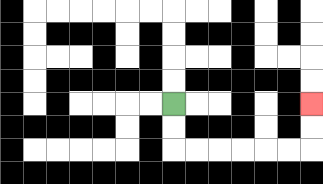{'start': '[7, 4]', 'end': '[13, 4]', 'path_directions': 'D,D,R,R,R,R,R,R,U,U', 'path_coordinates': '[[7, 4], [7, 5], [7, 6], [8, 6], [9, 6], [10, 6], [11, 6], [12, 6], [13, 6], [13, 5], [13, 4]]'}